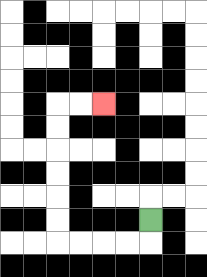{'start': '[6, 9]', 'end': '[4, 4]', 'path_directions': 'D,L,L,L,L,U,U,U,U,U,U,R,R', 'path_coordinates': '[[6, 9], [6, 10], [5, 10], [4, 10], [3, 10], [2, 10], [2, 9], [2, 8], [2, 7], [2, 6], [2, 5], [2, 4], [3, 4], [4, 4]]'}